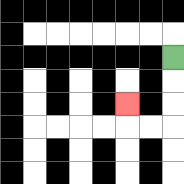{'start': '[7, 2]', 'end': '[5, 4]', 'path_directions': 'D,D,D,L,L,U', 'path_coordinates': '[[7, 2], [7, 3], [7, 4], [7, 5], [6, 5], [5, 5], [5, 4]]'}